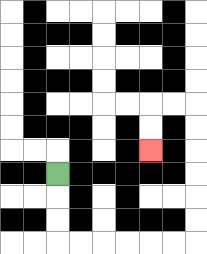{'start': '[2, 7]', 'end': '[6, 6]', 'path_directions': 'D,D,D,R,R,R,R,R,R,U,U,U,U,U,U,L,L,D,D', 'path_coordinates': '[[2, 7], [2, 8], [2, 9], [2, 10], [3, 10], [4, 10], [5, 10], [6, 10], [7, 10], [8, 10], [8, 9], [8, 8], [8, 7], [8, 6], [8, 5], [8, 4], [7, 4], [6, 4], [6, 5], [6, 6]]'}